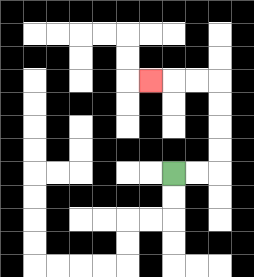{'start': '[7, 7]', 'end': '[6, 3]', 'path_directions': 'R,R,U,U,U,U,L,L,L', 'path_coordinates': '[[7, 7], [8, 7], [9, 7], [9, 6], [9, 5], [9, 4], [9, 3], [8, 3], [7, 3], [6, 3]]'}